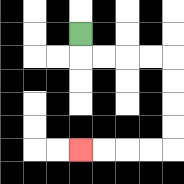{'start': '[3, 1]', 'end': '[3, 6]', 'path_directions': 'D,R,R,R,R,D,D,D,D,L,L,L,L', 'path_coordinates': '[[3, 1], [3, 2], [4, 2], [5, 2], [6, 2], [7, 2], [7, 3], [7, 4], [7, 5], [7, 6], [6, 6], [5, 6], [4, 6], [3, 6]]'}